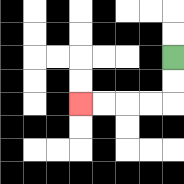{'start': '[7, 2]', 'end': '[3, 4]', 'path_directions': 'D,D,L,L,L,L', 'path_coordinates': '[[7, 2], [7, 3], [7, 4], [6, 4], [5, 4], [4, 4], [3, 4]]'}